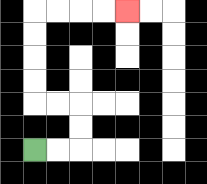{'start': '[1, 6]', 'end': '[5, 0]', 'path_directions': 'R,R,U,U,L,L,U,U,U,U,R,R,R,R', 'path_coordinates': '[[1, 6], [2, 6], [3, 6], [3, 5], [3, 4], [2, 4], [1, 4], [1, 3], [1, 2], [1, 1], [1, 0], [2, 0], [3, 0], [4, 0], [5, 0]]'}